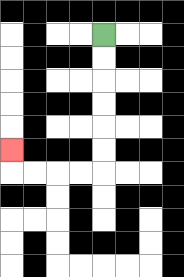{'start': '[4, 1]', 'end': '[0, 6]', 'path_directions': 'D,D,D,D,D,D,L,L,L,L,U', 'path_coordinates': '[[4, 1], [4, 2], [4, 3], [4, 4], [4, 5], [4, 6], [4, 7], [3, 7], [2, 7], [1, 7], [0, 7], [0, 6]]'}